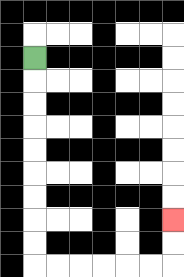{'start': '[1, 2]', 'end': '[7, 9]', 'path_directions': 'D,D,D,D,D,D,D,D,D,R,R,R,R,R,R,U,U', 'path_coordinates': '[[1, 2], [1, 3], [1, 4], [1, 5], [1, 6], [1, 7], [1, 8], [1, 9], [1, 10], [1, 11], [2, 11], [3, 11], [4, 11], [5, 11], [6, 11], [7, 11], [7, 10], [7, 9]]'}